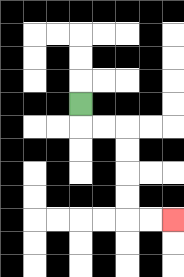{'start': '[3, 4]', 'end': '[7, 9]', 'path_directions': 'D,R,R,D,D,D,D,R,R', 'path_coordinates': '[[3, 4], [3, 5], [4, 5], [5, 5], [5, 6], [5, 7], [5, 8], [5, 9], [6, 9], [7, 9]]'}